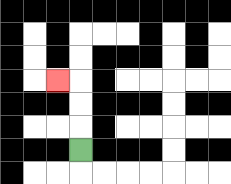{'start': '[3, 6]', 'end': '[2, 3]', 'path_directions': 'U,U,U,L', 'path_coordinates': '[[3, 6], [3, 5], [3, 4], [3, 3], [2, 3]]'}